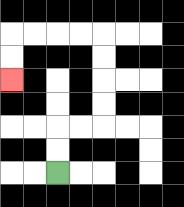{'start': '[2, 7]', 'end': '[0, 3]', 'path_directions': 'U,U,R,R,U,U,U,U,L,L,L,L,D,D', 'path_coordinates': '[[2, 7], [2, 6], [2, 5], [3, 5], [4, 5], [4, 4], [4, 3], [4, 2], [4, 1], [3, 1], [2, 1], [1, 1], [0, 1], [0, 2], [0, 3]]'}